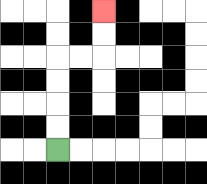{'start': '[2, 6]', 'end': '[4, 0]', 'path_directions': 'U,U,U,U,R,R,U,U', 'path_coordinates': '[[2, 6], [2, 5], [2, 4], [2, 3], [2, 2], [3, 2], [4, 2], [4, 1], [4, 0]]'}